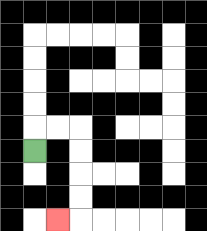{'start': '[1, 6]', 'end': '[2, 9]', 'path_directions': 'U,R,R,D,D,D,D,L', 'path_coordinates': '[[1, 6], [1, 5], [2, 5], [3, 5], [3, 6], [3, 7], [3, 8], [3, 9], [2, 9]]'}